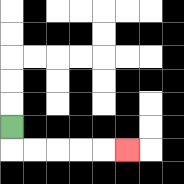{'start': '[0, 5]', 'end': '[5, 6]', 'path_directions': 'D,R,R,R,R,R', 'path_coordinates': '[[0, 5], [0, 6], [1, 6], [2, 6], [3, 6], [4, 6], [5, 6]]'}